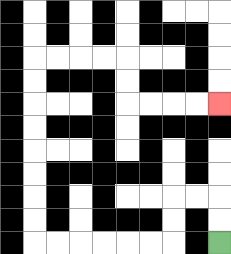{'start': '[9, 10]', 'end': '[9, 4]', 'path_directions': 'U,U,L,L,D,D,L,L,L,L,L,L,U,U,U,U,U,U,U,U,R,R,R,R,D,D,R,R,R,R', 'path_coordinates': '[[9, 10], [9, 9], [9, 8], [8, 8], [7, 8], [7, 9], [7, 10], [6, 10], [5, 10], [4, 10], [3, 10], [2, 10], [1, 10], [1, 9], [1, 8], [1, 7], [1, 6], [1, 5], [1, 4], [1, 3], [1, 2], [2, 2], [3, 2], [4, 2], [5, 2], [5, 3], [5, 4], [6, 4], [7, 4], [8, 4], [9, 4]]'}